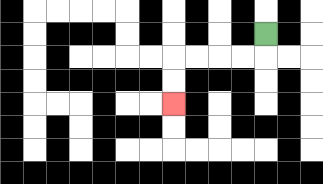{'start': '[11, 1]', 'end': '[7, 4]', 'path_directions': 'D,L,L,L,L,D,D', 'path_coordinates': '[[11, 1], [11, 2], [10, 2], [9, 2], [8, 2], [7, 2], [7, 3], [7, 4]]'}